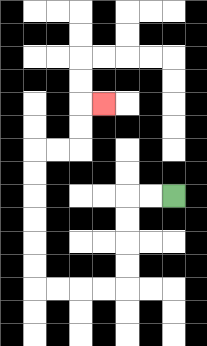{'start': '[7, 8]', 'end': '[4, 4]', 'path_directions': 'L,L,D,D,D,D,L,L,L,L,U,U,U,U,U,U,R,R,U,U,R', 'path_coordinates': '[[7, 8], [6, 8], [5, 8], [5, 9], [5, 10], [5, 11], [5, 12], [4, 12], [3, 12], [2, 12], [1, 12], [1, 11], [1, 10], [1, 9], [1, 8], [1, 7], [1, 6], [2, 6], [3, 6], [3, 5], [3, 4], [4, 4]]'}